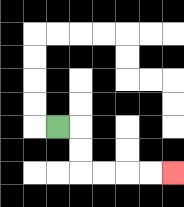{'start': '[2, 5]', 'end': '[7, 7]', 'path_directions': 'R,D,D,R,R,R,R', 'path_coordinates': '[[2, 5], [3, 5], [3, 6], [3, 7], [4, 7], [5, 7], [6, 7], [7, 7]]'}